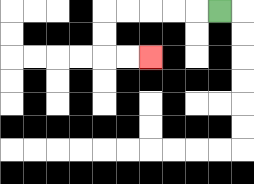{'start': '[9, 0]', 'end': '[6, 2]', 'path_directions': 'L,L,L,L,L,D,D,R,R', 'path_coordinates': '[[9, 0], [8, 0], [7, 0], [6, 0], [5, 0], [4, 0], [4, 1], [4, 2], [5, 2], [6, 2]]'}